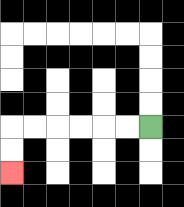{'start': '[6, 5]', 'end': '[0, 7]', 'path_directions': 'L,L,L,L,L,L,D,D', 'path_coordinates': '[[6, 5], [5, 5], [4, 5], [3, 5], [2, 5], [1, 5], [0, 5], [0, 6], [0, 7]]'}